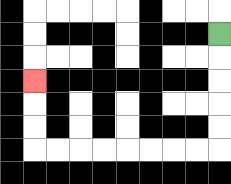{'start': '[9, 1]', 'end': '[1, 3]', 'path_directions': 'D,D,D,D,D,L,L,L,L,L,L,L,L,U,U,U', 'path_coordinates': '[[9, 1], [9, 2], [9, 3], [9, 4], [9, 5], [9, 6], [8, 6], [7, 6], [6, 6], [5, 6], [4, 6], [3, 6], [2, 6], [1, 6], [1, 5], [1, 4], [1, 3]]'}